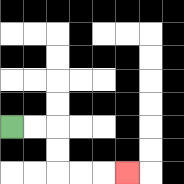{'start': '[0, 5]', 'end': '[5, 7]', 'path_directions': 'R,R,D,D,R,R,R', 'path_coordinates': '[[0, 5], [1, 5], [2, 5], [2, 6], [2, 7], [3, 7], [4, 7], [5, 7]]'}